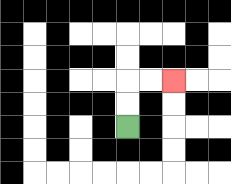{'start': '[5, 5]', 'end': '[7, 3]', 'path_directions': 'U,U,R,R', 'path_coordinates': '[[5, 5], [5, 4], [5, 3], [6, 3], [7, 3]]'}